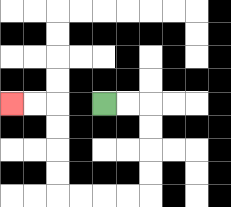{'start': '[4, 4]', 'end': '[0, 4]', 'path_directions': 'R,R,D,D,D,D,L,L,L,L,U,U,U,U,L,L', 'path_coordinates': '[[4, 4], [5, 4], [6, 4], [6, 5], [6, 6], [6, 7], [6, 8], [5, 8], [4, 8], [3, 8], [2, 8], [2, 7], [2, 6], [2, 5], [2, 4], [1, 4], [0, 4]]'}